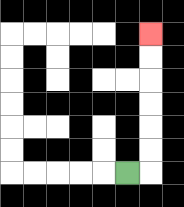{'start': '[5, 7]', 'end': '[6, 1]', 'path_directions': 'R,U,U,U,U,U,U', 'path_coordinates': '[[5, 7], [6, 7], [6, 6], [6, 5], [6, 4], [6, 3], [6, 2], [6, 1]]'}